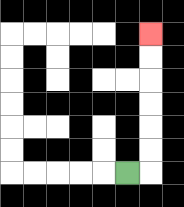{'start': '[5, 7]', 'end': '[6, 1]', 'path_directions': 'R,U,U,U,U,U,U', 'path_coordinates': '[[5, 7], [6, 7], [6, 6], [6, 5], [6, 4], [6, 3], [6, 2], [6, 1]]'}